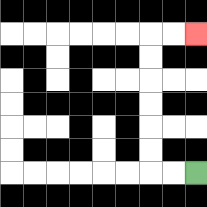{'start': '[8, 7]', 'end': '[8, 1]', 'path_directions': 'L,L,U,U,U,U,U,U,R,R', 'path_coordinates': '[[8, 7], [7, 7], [6, 7], [6, 6], [6, 5], [6, 4], [6, 3], [6, 2], [6, 1], [7, 1], [8, 1]]'}